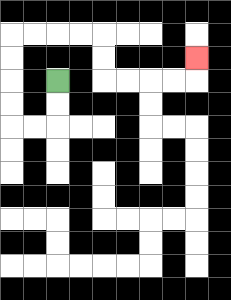{'start': '[2, 3]', 'end': '[8, 2]', 'path_directions': 'D,D,L,L,U,U,U,U,R,R,R,R,D,D,R,R,R,R,U', 'path_coordinates': '[[2, 3], [2, 4], [2, 5], [1, 5], [0, 5], [0, 4], [0, 3], [0, 2], [0, 1], [1, 1], [2, 1], [3, 1], [4, 1], [4, 2], [4, 3], [5, 3], [6, 3], [7, 3], [8, 3], [8, 2]]'}